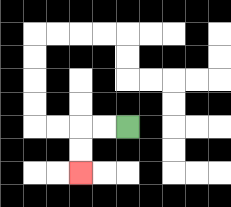{'start': '[5, 5]', 'end': '[3, 7]', 'path_directions': 'L,L,D,D', 'path_coordinates': '[[5, 5], [4, 5], [3, 5], [3, 6], [3, 7]]'}